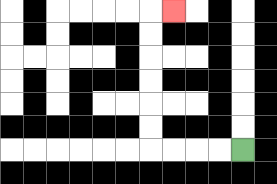{'start': '[10, 6]', 'end': '[7, 0]', 'path_directions': 'L,L,L,L,U,U,U,U,U,U,R', 'path_coordinates': '[[10, 6], [9, 6], [8, 6], [7, 6], [6, 6], [6, 5], [6, 4], [6, 3], [6, 2], [6, 1], [6, 0], [7, 0]]'}